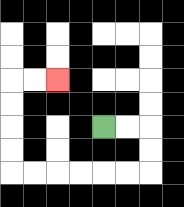{'start': '[4, 5]', 'end': '[2, 3]', 'path_directions': 'R,R,D,D,L,L,L,L,L,L,U,U,U,U,R,R', 'path_coordinates': '[[4, 5], [5, 5], [6, 5], [6, 6], [6, 7], [5, 7], [4, 7], [3, 7], [2, 7], [1, 7], [0, 7], [0, 6], [0, 5], [0, 4], [0, 3], [1, 3], [2, 3]]'}